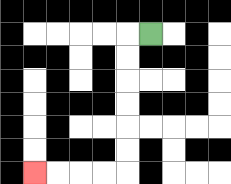{'start': '[6, 1]', 'end': '[1, 7]', 'path_directions': 'L,D,D,D,D,D,D,L,L,L,L', 'path_coordinates': '[[6, 1], [5, 1], [5, 2], [5, 3], [5, 4], [5, 5], [5, 6], [5, 7], [4, 7], [3, 7], [2, 7], [1, 7]]'}